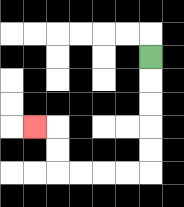{'start': '[6, 2]', 'end': '[1, 5]', 'path_directions': 'D,D,D,D,D,L,L,L,L,U,U,L', 'path_coordinates': '[[6, 2], [6, 3], [6, 4], [6, 5], [6, 6], [6, 7], [5, 7], [4, 7], [3, 7], [2, 7], [2, 6], [2, 5], [1, 5]]'}